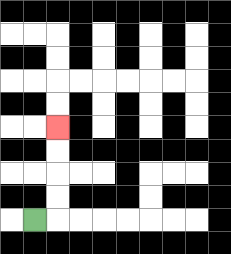{'start': '[1, 9]', 'end': '[2, 5]', 'path_directions': 'R,U,U,U,U', 'path_coordinates': '[[1, 9], [2, 9], [2, 8], [2, 7], [2, 6], [2, 5]]'}